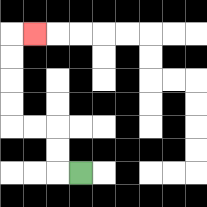{'start': '[3, 7]', 'end': '[1, 1]', 'path_directions': 'L,U,U,L,L,U,U,U,U,R', 'path_coordinates': '[[3, 7], [2, 7], [2, 6], [2, 5], [1, 5], [0, 5], [0, 4], [0, 3], [0, 2], [0, 1], [1, 1]]'}